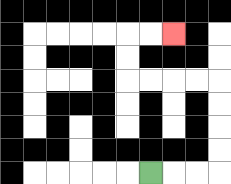{'start': '[6, 7]', 'end': '[7, 1]', 'path_directions': 'R,R,R,U,U,U,U,L,L,L,L,U,U,R,R', 'path_coordinates': '[[6, 7], [7, 7], [8, 7], [9, 7], [9, 6], [9, 5], [9, 4], [9, 3], [8, 3], [7, 3], [6, 3], [5, 3], [5, 2], [5, 1], [6, 1], [7, 1]]'}